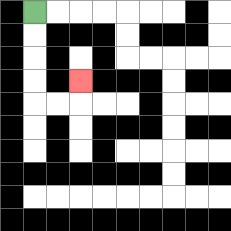{'start': '[1, 0]', 'end': '[3, 3]', 'path_directions': 'D,D,D,D,R,R,U', 'path_coordinates': '[[1, 0], [1, 1], [1, 2], [1, 3], [1, 4], [2, 4], [3, 4], [3, 3]]'}